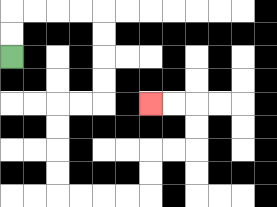{'start': '[0, 2]', 'end': '[6, 4]', 'path_directions': 'U,U,R,R,R,R,D,D,D,D,L,L,D,D,D,D,R,R,R,R,U,U,R,R,U,U,L,L', 'path_coordinates': '[[0, 2], [0, 1], [0, 0], [1, 0], [2, 0], [3, 0], [4, 0], [4, 1], [4, 2], [4, 3], [4, 4], [3, 4], [2, 4], [2, 5], [2, 6], [2, 7], [2, 8], [3, 8], [4, 8], [5, 8], [6, 8], [6, 7], [6, 6], [7, 6], [8, 6], [8, 5], [8, 4], [7, 4], [6, 4]]'}